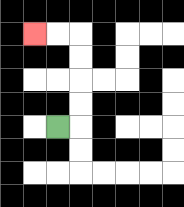{'start': '[2, 5]', 'end': '[1, 1]', 'path_directions': 'R,U,U,U,U,L,L', 'path_coordinates': '[[2, 5], [3, 5], [3, 4], [3, 3], [3, 2], [3, 1], [2, 1], [1, 1]]'}